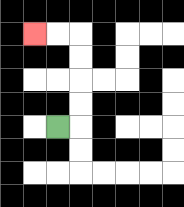{'start': '[2, 5]', 'end': '[1, 1]', 'path_directions': 'R,U,U,U,U,L,L', 'path_coordinates': '[[2, 5], [3, 5], [3, 4], [3, 3], [3, 2], [3, 1], [2, 1], [1, 1]]'}